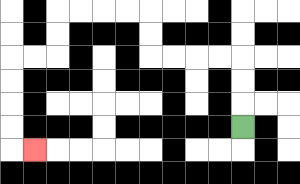{'start': '[10, 5]', 'end': '[1, 6]', 'path_directions': 'U,U,U,L,L,L,L,U,U,L,L,L,L,D,D,L,L,D,D,D,D,R', 'path_coordinates': '[[10, 5], [10, 4], [10, 3], [10, 2], [9, 2], [8, 2], [7, 2], [6, 2], [6, 1], [6, 0], [5, 0], [4, 0], [3, 0], [2, 0], [2, 1], [2, 2], [1, 2], [0, 2], [0, 3], [0, 4], [0, 5], [0, 6], [1, 6]]'}